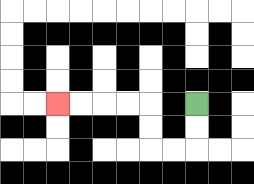{'start': '[8, 4]', 'end': '[2, 4]', 'path_directions': 'D,D,L,L,U,U,L,L,L,L', 'path_coordinates': '[[8, 4], [8, 5], [8, 6], [7, 6], [6, 6], [6, 5], [6, 4], [5, 4], [4, 4], [3, 4], [2, 4]]'}